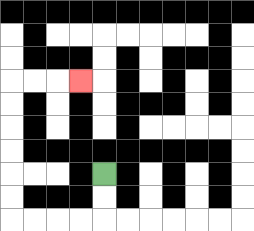{'start': '[4, 7]', 'end': '[3, 3]', 'path_directions': 'D,D,L,L,L,L,U,U,U,U,U,U,R,R,R', 'path_coordinates': '[[4, 7], [4, 8], [4, 9], [3, 9], [2, 9], [1, 9], [0, 9], [0, 8], [0, 7], [0, 6], [0, 5], [0, 4], [0, 3], [1, 3], [2, 3], [3, 3]]'}